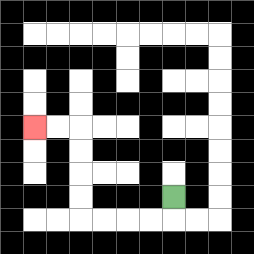{'start': '[7, 8]', 'end': '[1, 5]', 'path_directions': 'D,L,L,L,L,U,U,U,U,L,L', 'path_coordinates': '[[7, 8], [7, 9], [6, 9], [5, 9], [4, 9], [3, 9], [3, 8], [3, 7], [3, 6], [3, 5], [2, 5], [1, 5]]'}